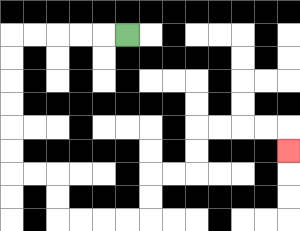{'start': '[5, 1]', 'end': '[12, 6]', 'path_directions': 'L,L,L,L,L,D,D,D,D,D,D,R,R,D,D,R,R,R,R,U,U,R,R,U,U,R,R,R,R,D', 'path_coordinates': '[[5, 1], [4, 1], [3, 1], [2, 1], [1, 1], [0, 1], [0, 2], [0, 3], [0, 4], [0, 5], [0, 6], [0, 7], [1, 7], [2, 7], [2, 8], [2, 9], [3, 9], [4, 9], [5, 9], [6, 9], [6, 8], [6, 7], [7, 7], [8, 7], [8, 6], [8, 5], [9, 5], [10, 5], [11, 5], [12, 5], [12, 6]]'}